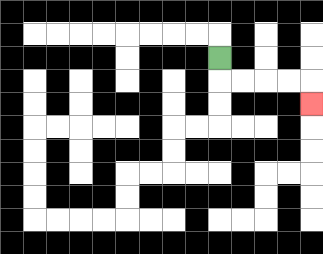{'start': '[9, 2]', 'end': '[13, 4]', 'path_directions': 'D,R,R,R,R,D', 'path_coordinates': '[[9, 2], [9, 3], [10, 3], [11, 3], [12, 3], [13, 3], [13, 4]]'}